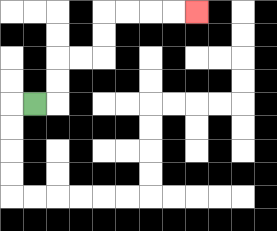{'start': '[1, 4]', 'end': '[8, 0]', 'path_directions': 'R,U,U,R,R,U,U,R,R,R,R', 'path_coordinates': '[[1, 4], [2, 4], [2, 3], [2, 2], [3, 2], [4, 2], [4, 1], [4, 0], [5, 0], [6, 0], [7, 0], [8, 0]]'}